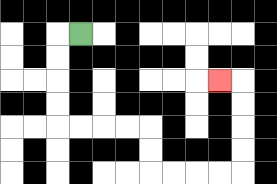{'start': '[3, 1]', 'end': '[9, 3]', 'path_directions': 'L,D,D,D,D,R,R,R,R,D,D,R,R,R,R,U,U,U,U,L', 'path_coordinates': '[[3, 1], [2, 1], [2, 2], [2, 3], [2, 4], [2, 5], [3, 5], [4, 5], [5, 5], [6, 5], [6, 6], [6, 7], [7, 7], [8, 7], [9, 7], [10, 7], [10, 6], [10, 5], [10, 4], [10, 3], [9, 3]]'}